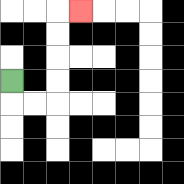{'start': '[0, 3]', 'end': '[3, 0]', 'path_directions': 'D,R,R,U,U,U,U,R', 'path_coordinates': '[[0, 3], [0, 4], [1, 4], [2, 4], [2, 3], [2, 2], [2, 1], [2, 0], [3, 0]]'}